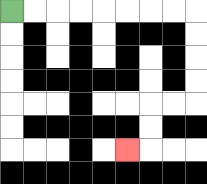{'start': '[0, 0]', 'end': '[5, 6]', 'path_directions': 'R,R,R,R,R,R,R,R,D,D,D,D,L,L,D,D,L', 'path_coordinates': '[[0, 0], [1, 0], [2, 0], [3, 0], [4, 0], [5, 0], [6, 0], [7, 0], [8, 0], [8, 1], [8, 2], [8, 3], [8, 4], [7, 4], [6, 4], [6, 5], [6, 6], [5, 6]]'}